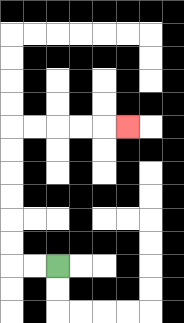{'start': '[2, 11]', 'end': '[5, 5]', 'path_directions': 'L,L,U,U,U,U,U,U,R,R,R,R,R', 'path_coordinates': '[[2, 11], [1, 11], [0, 11], [0, 10], [0, 9], [0, 8], [0, 7], [0, 6], [0, 5], [1, 5], [2, 5], [3, 5], [4, 5], [5, 5]]'}